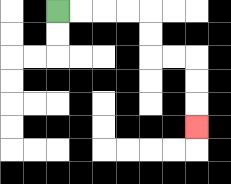{'start': '[2, 0]', 'end': '[8, 5]', 'path_directions': 'R,R,R,R,D,D,R,R,D,D,D', 'path_coordinates': '[[2, 0], [3, 0], [4, 0], [5, 0], [6, 0], [6, 1], [6, 2], [7, 2], [8, 2], [8, 3], [8, 4], [8, 5]]'}